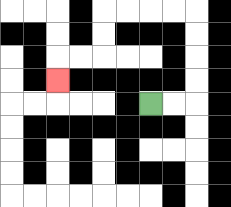{'start': '[6, 4]', 'end': '[2, 3]', 'path_directions': 'R,R,U,U,U,U,L,L,L,L,D,D,L,L,D', 'path_coordinates': '[[6, 4], [7, 4], [8, 4], [8, 3], [8, 2], [8, 1], [8, 0], [7, 0], [6, 0], [5, 0], [4, 0], [4, 1], [4, 2], [3, 2], [2, 2], [2, 3]]'}